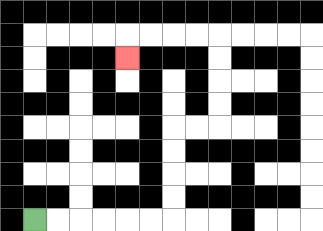{'start': '[1, 9]', 'end': '[5, 2]', 'path_directions': 'R,R,R,R,R,R,U,U,U,U,R,R,U,U,U,U,L,L,L,L,D', 'path_coordinates': '[[1, 9], [2, 9], [3, 9], [4, 9], [5, 9], [6, 9], [7, 9], [7, 8], [7, 7], [7, 6], [7, 5], [8, 5], [9, 5], [9, 4], [9, 3], [9, 2], [9, 1], [8, 1], [7, 1], [6, 1], [5, 1], [5, 2]]'}